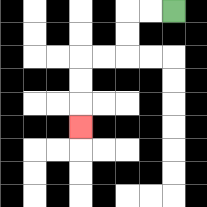{'start': '[7, 0]', 'end': '[3, 5]', 'path_directions': 'L,L,D,D,L,L,D,D,D', 'path_coordinates': '[[7, 0], [6, 0], [5, 0], [5, 1], [5, 2], [4, 2], [3, 2], [3, 3], [3, 4], [3, 5]]'}